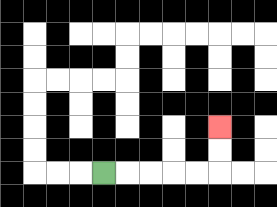{'start': '[4, 7]', 'end': '[9, 5]', 'path_directions': 'R,R,R,R,R,U,U', 'path_coordinates': '[[4, 7], [5, 7], [6, 7], [7, 7], [8, 7], [9, 7], [9, 6], [9, 5]]'}